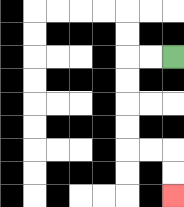{'start': '[7, 2]', 'end': '[7, 8]', 'path_directions': 'L,L,D,D,D,D,R,R,D,D', 'path_coordinates': '[[7, 2], [6, 2], [5, 2], [5, 3], [5, 4], [5, 5], [5, 6], [6, 6], [7, 6], [7, 7], [7, 8]]'}